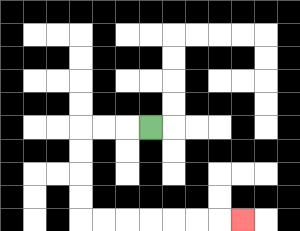{'start': '[6, 5]', 'end': '[10, 9]', 'path_directions': 'L,L,L,D,D,D,D,R,R,R,R,R,R,R', 'path_coordinates': '[[6, 5], [5, 5], [4, 5], [3, 5], [3, 6], [3, 7], [3, 8], [3, 9], [4, 9], [5, 9], [6, 9], [7, 9], [8, 9], [9, 9], [10, 9]]'}